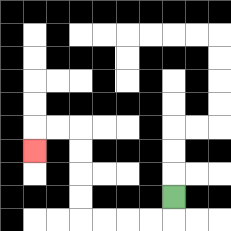{'start': '[7, 8]', 'end': '[1, 6]', 'path_directions': 'D,L,L,L,L,U,U,U,U,L,L,D', 'path_coordinates': '[[7, 8], [7, 9], [6, 9], [5, 9], [4, 9], [3, 9], [3, 8], [3, 7], [3, 6], [3, 5], [2, 5], [1, 5], [1, 6]]'}